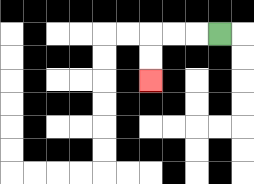{'start': '[9, 1]', 'end': '[6, 3]', 'path_directions': 'L,L,L,D,D', 'path_coordinates': '[[9, 1], [8, 1], [7, 1], [6, 1], [6, 2], [6, 3]]'}